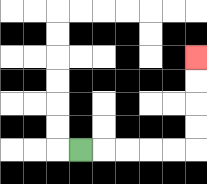{'start': '[3, 6]', 'end': '[8, 2]', 'path_directions': 'R,R,R,R,R,U,U,U,U', 'path_coordinates': '[[3, 6], [4, 6], [5, 6], [6, 6], [7, 6], [8, 6], [8, 5], [8, 4], [8, 3], [8, 2]]'}